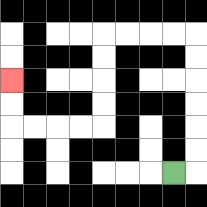{'start': '[7, 7]', 'end': '[0, 3]', 'path_directions': 'R,U,U,U,U,U,U,L,L,L,L,D,D,D,D,L,L,L,L,U,U', 'path_coordinates': '[[7, 7], [8, 7], [8, 6], [8, 5], [8, 4], [8, 3], [8, 2], [8, 1], [7, 1], [6, 1], [5, 1], [4, 1], [4, 2], [4, 3], [4, 4], [4, 5], [3, 5], [2, 5], [1, 5], [0, 5], [0, 4], [0, 3]]'}